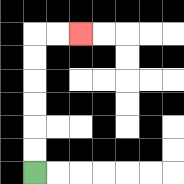{'start': '[1, 7]', 'end': '[3, 1]', 'path_directions': 'U,U,U,U,U,U,R,R', 'path_coordinates': '[[1, 7], [1, 6], [1, 5], [1, 4], [1, 3], [1, 2], [1, 1], [2, 1], [3, 1]]'}